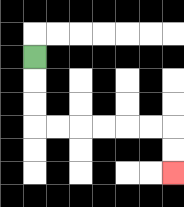{'start': '[1, 2]', 'end': '[7, 7]', 'path_directions': 'D,D,D,R,R,R,R,R,R,D,D', 'path_coordinates': '[[1, 2], [1, 3], [1, 4], [1, 5], [2, 5], [3, 5], [4, 5], [5, 5], [6, 5], [7, 5], [7, 6], [7, 7]]'}